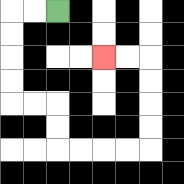{'start': '[2, 0]', 'end': '[4, 2]', 'path_directions': 'L,L,D,D,D,D,R,R,D,D,R,R,R,R,U,U,U,U,L,L', 'path_coordinates': '[[2, 0], [1, 0], [0, 0], [0, 1], [0, 2], [0, 3], [0, 4], [1, 4], [2, 4], [2, 5], [2, 6], [3, 6], [4, 6], [5, 6], [6, 6], [6, 5], [6, 4], [6, 3], [6, 2], [5, 2], [4, 2]]'}